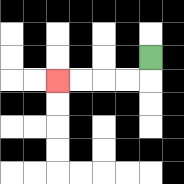{'start': '[6, 2]', 'end': '[2, 3]', 'path_directions': 'D,L,L,L,L', 'path_coordinates': '[[6, 2], [6, 3], [5, 3], [4, 3], [3, 3], [2, 3]]'}